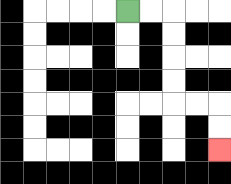{'start': '[5, 0]', 'end': '[9, 6]', 'path_directions': 'R,R,D,D,D,D,R,R,D,D', 'path_coordinates': '[[5, 0], [6, 0], [7, 0], [7, 1], [7, 2], [7, 3], [7, 4], [8, 4], [9, 4], [9, 5], [9, 6]]'}